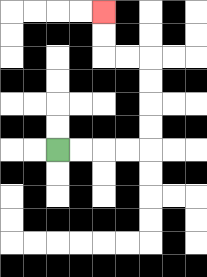{'start': '[2, 6]', 'end': '[4, 0]', 'path_directions': 'R,R,R,R,U,U,U,U,L,L,U,U', 'path_coordinates': '[[2, 6], [3, 6], [4, 6], [5, 6], [6, 6], [6, 5], [6, 4], [6, 3], [6, 2], [5, 2], [4, 2], [4, 1], [4, 0]]'}